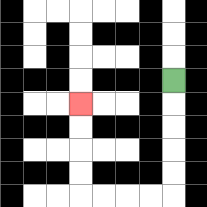{'start': '[7, 3]', 'end': '[3, 4]', 'path_directions': 'D,D,D,D,D,L,L,L,L,U,U,U,U', 'path_coordinates': '[[7, 3], [7, 4], [7, 5], [7, 6], [7, 7], [7, 8], [6, 8], [5, 8], [4, 8], [3, 8], [3, 7], [3, 6], [3, 5], [3, 4]]'}